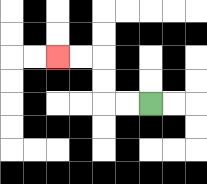{'start': '[6, 4]', 'end': '[2, 2]', 'path_directions': 'L,L,U,U,L,L', 'path_coordinates': '[[6, 4], [5, 4], [4, 4], [4, 3], [4, 2], [3, 2], [2, 2]]'}